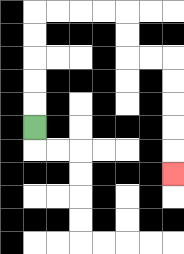{'start': '[1, 5]', 'end': '[7, 7]', 'path_directions': 'U,U,U,U,U,R,R,R,R,D,D,R,R,D,D,D,D,D', 'path_coordinates': '[[1, 5], [1, 4], [1, 3], [1, 2], [1, 1], [1, 0], [2, 0], [3, 0], [4, 0], [5, 0], [5, 1], [5, 2], [6, 2], [7, 2], [7, 3], [7, 4], [7, 5], [7, 6], [7, 7]]'}